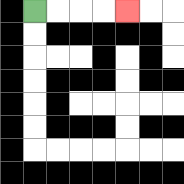{'start': '[1, 0]', 'end': '[5, 0]', 'path_directions': 'R,R,R,R', 'path_coordinates': '[[1, 0], [2, 0], [3, 0], [4, 0], [5, 0]]'}